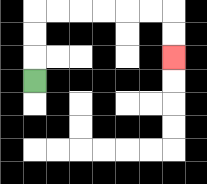{'start': '[1, 3]', 'end': '[7, 2]', 'path_directions': 'U,U,U,R,R,R,R,R,R,D,D', 'path_coordinates': '[[1, 3], [1, 2], [1, 1], [1, 0], [2, 0], [3, 0], [4, 0], [5, 0], [6, 0], [7, 0], [7, 1], [7, 2]]'}